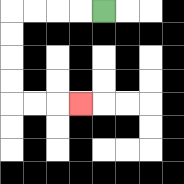{'start': '[4, 0]', 'end': '[3, 4]', 'path_directions': 'L,L,L,L,D,D,D,D,R,R,R', 'path_coordinates': '[[4, 0], [3, 0], [2, 0], [1, 0], [0, 0], [0, 1], [0, 2], [0, 3], [0, 4], [1, 4], [2, 4], [3, 4]]'}